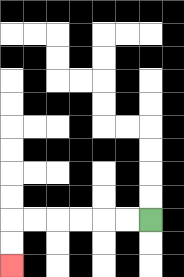{'start': '[6, 9]', 'end': '[0, 11]', 'path_directions': 'L,L,L,L,L,L,D,D', 'path_coordinates': '[[6, 9], [5, 9], [4, 9], [3, 9], [2, 9], [1, 9], [0, 9], [0, 10], [0, 11]]'}